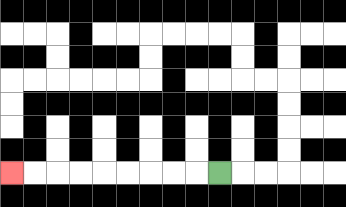{'start': '[9, 7]', 'end': '[0, 7]', 'path_directions': 'L,L,L,L,L,L,L,L,L', 'path_coordinates': '[[9, 7], [8, 7], [7, 7], [6, 7], [5, 7], [4, 7], [3, 7], [2, 7], [1, 7], [0, 7]]'}